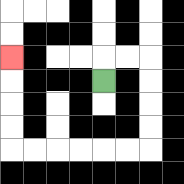{'start': '[4, 3]', 'end': '[0, 2]', 'path_directions': 'U,R,R,D,D,D,D,L,L,L,L,L,L,U,U,U,U', 'path_coordinates': '[[4, 3], [4, 2], [5, 2], [6, 2], [6, 3], [6, 4], [6, 5], [6, 6], [5, 6], [4, 6], [3, 6], [2, 6], [1, 6], [0, 6], [0, 5], [0, 4], [0, 3], [0, 2]]'}